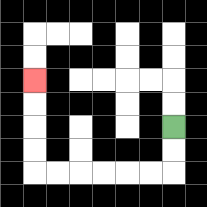{'start': '[7, 5]', 'end': '[1, 3]', 'path_directions': 'D,D,L,L,L,L,L,L,U,U,U,U', 'path_coordinates': '[[7, 5], [7, 6], [7, 7], [6, 7], [5, 7], [4, 7], [3, 7], [2, 7], [1, 7], [1, 6], [1, 5], [1, 4], [1, 3]]'}